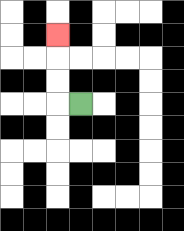{'start': '[3, 4]', 'end': '[2, 1]', 'path_directions': 'L,U,U,U', 'path_coordinates': '[[3, 4], [2, 4], [2, 3], [2, 2], [2, 1]]'}